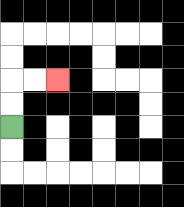{'start': '[0, 5]', 'end': '[2, 3]', 'path_directions': 'U,U,R,R', 'path_coordinates': '[[0, 5], [0, 4], [0, 3], [1, 3], [2, 3]]'}